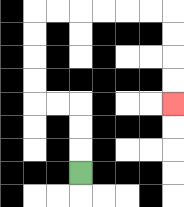{'start': '[3, 7]', 'end': '[7, 4]', 'path_directions': 'U,U,U,L,L,U,U,U,U,R,R,R,R,R,R,D,D,D,D', 'path_coordinates': '[[3, 7], [3, 6], [3, 5], [3, 4], [2, 4], [1, 4], [1, 3], [1, 2], [1, 1], [1, 0], [2, 0], [3, 0], [4, 0], [5, 0], [6, 0], [7, 0], [7, 1], [7, 2], [7, 3], [7, 4]]'}